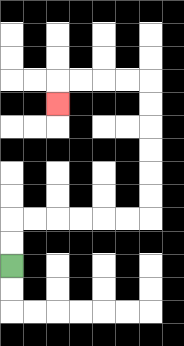{'start': '[0, 11]', 'end': '[2, 4]', 'path_directions': 'U,U,R,R,R,R,R,R,U,U,U,U,U,U,L,L,L,L,D', 'path_coordinates': '[[0, 11], [0, 10], [0, 9], [1, 9], [2, 9], [3, 9], [4, 9], [5, 9], [6, 9], [6, 8], [6, 7], [6, 6], [6, 5], [6, 4], [6, 3], [5, 3], [4, 3], [3, 3], [2, 3], [2, 4]]'}